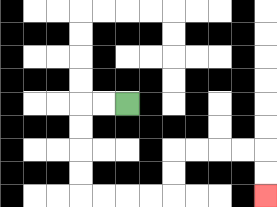{'start': '[5, 4]', 'end': '[11, 8]', 'path_directions': 'L,L,D,D,D,D,R,R,R,R,U,U,R,R,R,R,D,D', 'path_coordinates': '[[5, 4], [4, 4], [3, 4], [3, 5], [3, 6], [3, 7], [3, 8], [4, 8], [5, 8], [6, 8], [7, 8], [7, 7], [7, 6], [8, 6], [9, 6], [10, 6], [11, 6], [11, 7], [11, 8]]'}